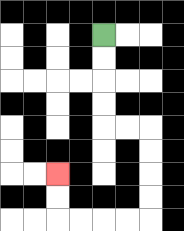{'start': '[4, 1]', 'end': '[2, 7]', 'path_directions': 'D,D,D,D,R,R,D,D,D,D,L,L,L,L,U,U', 'path_coordinates': '[[4, 1], [4, 2], [4, 3], [4, 4], [4, 5], [5, 5], [6, 5], [6, 6], [6, 7], [6, 8], [6, 9], [5, 9], [4, 9], [3, 9], [2, 9], [2, 8], [2, 7]]'}